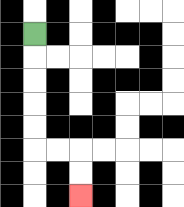{'start': '[1, 1]', 'end': '[3, 8]', 'path_directions': 'D,D,D,D,D,R,R,D,D', 'path_coordinates': '[[1, 1], [1, 2], [1, 3], [1, 4], [1, 5], [1, 6], [2, 6], [3, 6], [3, 7], [3, 8]]'}